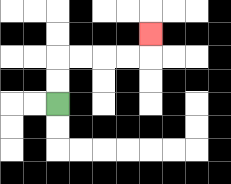{'start': '[2, 4]', 'end': '[6, 1]', 'path_directions': 'U,U,R,R,R,R,U', 'path_coordinates': '[[2, 4], [2, 3], [2, 2], [3, 2], [4, 2], [5, 2], [6, 2], [6, 1]]'}